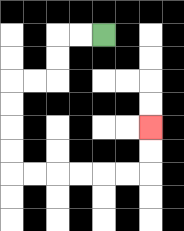{'start': '[4, 1]', 'end': '[6, 5]', 'path_directions': 'L,L,D,D,L,L,D,D,D,D,R,R,R,R,R,R,U,U', 'path_coordinates': '[[4, 1], [3, 1], [2, 1], [2, 2], [2, 3], [1, 3], [0, 3], [0, 4], [0, 5], [0, 6], [0, 7], [1, 7], [2, 7], [3, 7], [4, 7], [5, 7], [6, 7], [6, 6], [6, 5]]'}